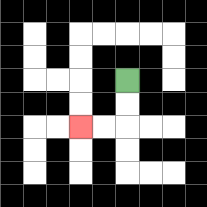{'start': '[5, 3]', 'end': '[3, 5]', 'path_directions': 'D,D,L,L', 'path_coordinates': '[[5, 3], [5, 4], [5, 5], [4, 5], [3, 5]]'}